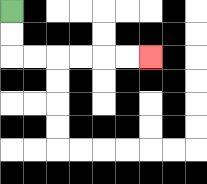{'start': '[0, 0]', 'end': '[6, 2]', 'path_directions': 'D,D,R,R,R,R,R,R', 'path_coordinates': '[[0, 0], [0, 1], [0, 2], [1, 2], [2, 2], [3, 2], [4, 2], [5, 2], [6, 2]]'}